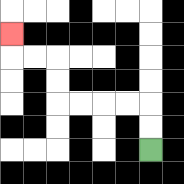{'start': '[6, 6]', 'end': '[0, 1]', 'path_directions': 'U,U,L,L,L,L,U,U,L,L,U', 'path_coordinates': '[[6, 6], [6, 5], [6, 4], [5, 4], [4, 4], [3, 4], [2, 4], [2, 3], [2, 2], [1, 2], [0, 2], [0, 1]]'}